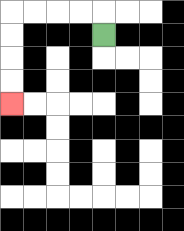{'start': '[4, 1]', 'end': '[0, 4]', 'path_directions': 'U,L,L,L,L,D,D,D,D', 'path_coordinates': '[[4, 1], [4, 0], [3, 0], [2, 0], [1, 0], [0, 0], [0, 1], [0, 2], [0, 3], [0, 4]]'}